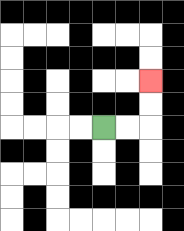{'start': '[4, 5]', 'end': '[6, 3]', 'path_directions': 'R,R,U,U', 'path_coordinates': '[[4, 5], [5, 5], [6, 5], [6, 4], [6, 3]]'}